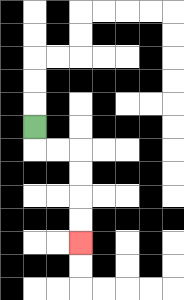{'start': '[1, 5]', 'end': '[3, 10]', 'path_directions': 'D,R,R,D,D,D,D', 'path_coordinates': '[[1, 5], [1, 6], [2, 6], [3, 6], [3, 7], [3, 8], [3, 9], [3, 10]]'}